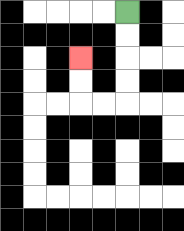{'start': '[5, 0]', 'end': '[3, 2]', 'path_directions': 'D,D,D,D,L,L,U,U', 'path_coordinates': '[[5, 0], [5, 1], [5, 2], [5, 3], [5, 4], [4, 4], [3, 4], [3, 3], [3, 2]]'}